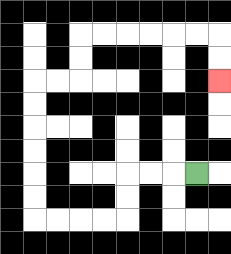{'start': '[8, 7]', 'end': '[9, 3]', 'path_directions': 'L,L,L,D,D,L,L,L,L,U,U,U,U,U,U,R,R,U,U,R,R,R,R,R,R,D,D', 'path_coordinates': '[[8, 7], [7, 7], [6, 7], [5, 7], [5, 8], [5, 9], [4, 9], [3, 9], [2, 9], [1, 9], [1, 8], [1, 7], [1, 6], [1, 5], [1, 4], [1, 3], [2, 3], [3, 3], [3, 2], [3, 1], [4, 1], [5, 1], [6, 1], [7, 1], [8, 1], [9, 1], [9, 2], [9, 3]]'}